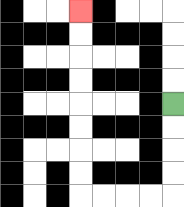{'start': '[7, 4]', 'end': '[3, 0]', 'path_directions': 'D,D,D,D,L,L,L,L,U,U,U,U,U,U,U,U', 'path_coordinates': '[[7, 4], [7, 5], [7, 6], [7, 7], [7, 8], [6, 8], [5, 8], [4, 8], [3, 8], [3, 7], [3, 6], [3, 5], [3, 4], [3, 3], [3, 2], [3, 1], [3, 0]]'}